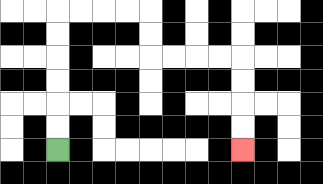{'start': '[2, 6]', 'end': '[10, 6]', 'path_directions': 'U,U,U,U,U,U,R,R,R,R,D,D,R,R,R,R,D,D,D,D', 'path_coordinates': '[[2, 6], [2, 5], [2, 4], [2, 3], [2, 2], [2, 1], [2, 0], [3, 0], [4, 0], [5, 0], [6, 0], [6, 1], [6, 2], [7, 2], [8, 2], [9, 2], [10, 2], [10, 3], [10, 4], [10, 5], [10, 6]]'}